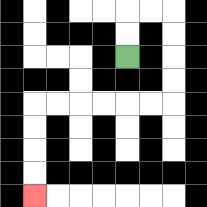{'start': '[5, 2]', 'end': '[1, 8]', 'path_directions': 'U,U,R,R,D,D,D,D,L,L,L,L,L,L,D,D,D,D', 'path_coordinates': '[[5, 2], [5, 1], [5, 0], [6, 0], [7, 0], [7, 1], [7, 2], [7, 3], [7, 4], [6, 4], [5, 4], [4, 4], [3, 4], [2, 4], [1, 4], [1, 5], [1, 6], [1, 7], [1, 8]]'}